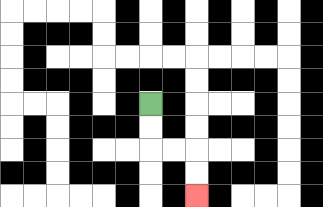{'start': '[6, 4]', 'end': '[8, 8]', 'path_directions': 'D,D,R,R,D,D', 'path_coordinates': '[[6, 4], [6, 5], [6, 6], [7, 6], [8, 6], [8, 7], [8, 8]]'}